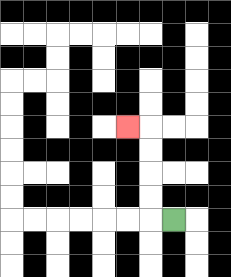{'start': '[7, 9]', 'end': '[5, 5]', 'path_directions': 'L,U,U,U,U,L', 'path_coordinates': '[[7, 9], [6, 9], [6, 8], [6, 7], [6, 6], [6, 5], [5, 5]]'}